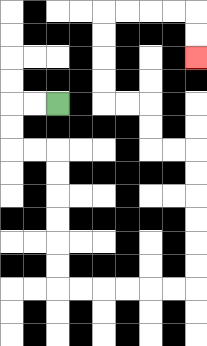{'start': '[2, 4]', 'end': '[8, 2]', 'path_directions': 'L,L,D,D,R,R,D,D,D,D,D,D,R,R,R,R,R,R,U,U,U,U,U,U,L,L,U,U,L,L,U,U,U,U,R,R,R,R,D,D', 'path_coordinates': '[[2, 4], [1, 4], [0, 4], [0, 5], [0, 6], [1, 6], [2, 6], [2, 7], [2, 8], [2, 9], [2, 10], [2, 11], [2, 12], [3, 12], [4, 12], [5, 12], [6, 12], [7, 12], [8, 12], [8, 11], [8, 10], [8, 9], [8, 8], [8, 7], [8, 6], [7, 6], [6, 6], [6, 5], [6, 4], [5, 4], [4, 4], [4, 3], [4, 2], [4, 1], [4, 0], [5, 0], [6, 0], [7, 0], [8, 0], [8, 1], [8, 2]]'}